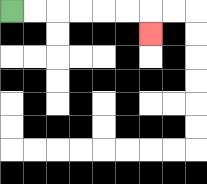{'start': '[0, 0]', 'end': '[6, 1]', 'path_directions': 'R,R,R,R,R,R,D', 'path_coordinates': '[[0, 0], [1, 0], [2, 0], [3, 0], [4, 0], [5, 0], [6, 0], [6, 1]]'}